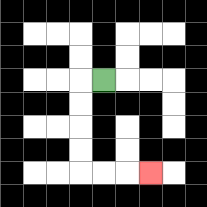{'start': '[4, 3]', 'end': '[6, 7]', 'path_directions': 'L,D,D,D,D,R,R,R', 'path_coordinates': '[[4, 3], [3, 3], [3, 4], [3, 5], [3, 6], [3, 7], [4, 7], [5, 7], [6, 7]]'}